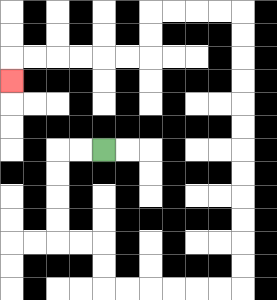{'start': '[4, 6]', 'end': '[0, 3]', 'path_directions': 'L,L,D,D,D,D,R,R,D,D,R,R,R,R,R,R,U,U,U,U,U,U,U,U,U,U,U,U,L,L,L,L,D,D,L,L,L,L,L,L,D', 'path_coordinates': '[[4, 6], [3, 6], [2, 6], [2, 7], [2, 8], [2, 9], [2, 10], [3, 10], [4, 10], [4, 11], [4, 12], [5, 12], [6, 12], [7, 12], [8, 12], [9, 12], [10, 12], [10, 11], [10, 10], [10, 9], [10, 8], [10, 7], [10, 6], [10, 5], [10, 4], [10, 3], [10, 2], [10, 1], [10, 0], [9, 0], [8, 0], [7, 0], [6, 0], [6, 1], [6, 2], [5, 2], [4, 2], [3, 2], [2, 2], [1, 2], [0, 2], [0, 3]]'}